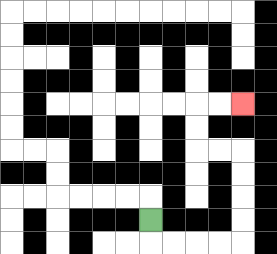{'start': '[6, 9]', 'end': '[10, 4]', 'path_directions': 'D,R,R,R,R,U,U,U,U,L,L,U,U,R,R', 'path_coordinates': '[[6, 9], [6, 10], [7, 10], [8, 10], [9, 10], [10, 10], [10, 9], [10, 8], [10, 7], [10, 6], [9, 6], [8, 6], [8, 5], [8, 4], [9, 4], [10, 4]]'}